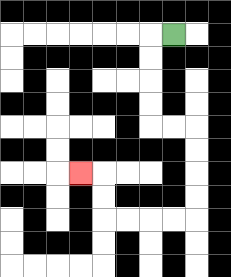{'start': '[7, 1]', 'end': '[3, 7]', 'path_directions': 'L,D,D,D,D,R,R,D,D,D,D,L,L,L,L,U,U,L', 'path_coordinates': '[[7, 1], [6, 1], [6, 2], [6, 3], [6, 4], [6, 5], [7, 5], [8, 5], [8, 6], [8, 7], [8, 8], [8, 9], [7, 9], [6, 9], [5, 9], [4, 9], [4, 8], [4, 7], [3, 7]]'}